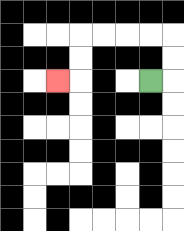{'start': '[6, 3]', 'end': '[2, 3]', 'path_directions': 'R,U,U,L,L,L,L,D,D,L', 'path_coordinates': '[[6, 3], [7, 3], [7, 2], [7, 1], [6, 1], [5, 1], [4, 1], [3, 1], [3, 2], [3, 3], [2, 3]]'}